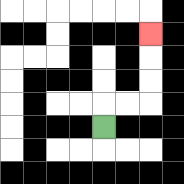{'start': '[4, 5]', 'end': '[6, 1]', 'path_directions': 'U,R,R,U,U,U', 'path_coordinates': '[[4, 5], [4, 4], [5, 4], [6, 4], [6, 3], [6, 2], [6, 1]]'}